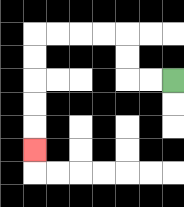{'start': '[7, 3]', 'end': '[1, 6]', 'path_directions': 'L,L,U,U,L,L,L,L,D,D,D,D,D', 'path_coordinates': '[[7, 3], [6, 3], [5, 3], [5, 2], [5, 1], [4, 1], [3, 1], [2, 1], [1, 1], [1, 2], [1, 3], [1, 4], [1, 5], [1, 6]]'}